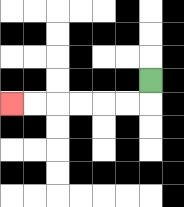{'start': '[6, 3]', 'end': '[0, 4]', 'path_directions': 'D,L,L,L,L,L,L', 'path_coordinates': '[[6, 3], [6, 4], [5, 4], [4, 4], [3, 4], [2, 4], [1, 4], [0, 4]]'}